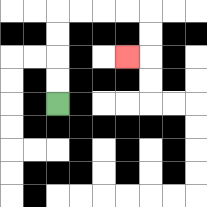{'start': '[2, 4]', 'end': '[5, 2]', 'path_directions': 'U,U,U,U,R,R,R,R,D,D,L', 'path_coordinates': '[[2, 4], [2, 3], [2, 2], [2, 1], [2, 0], [3, 0], [4, 0], [5, 0], [6, 0], [6, 1], [6, 2], [5, 2]]'}